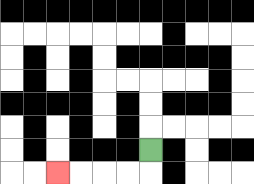{'start': '[6, 6]', 'end': '[2, 7]', 'path_directions': 'D,L,L,L,L', 'path_coordinates': '[[6, 6], [6, 7], [5, 7], [4, 7], [3, 7], [2, 7]]'}